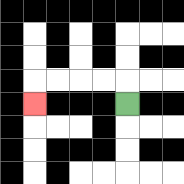{'start': '[5, 4]', 'end': '[1, 4]', 'path_directions': 'U,L,L,L,L,D', 'path_coordinates': '[[5, 4], [5, 3], [4, 3], [3, 3], [2, 3], [1, 3], [1, 4]]'}